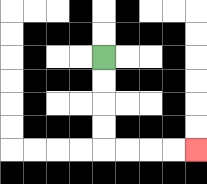{'start': '[4, 2]', 'end': '[8, 6]', 'path_directions': 'D,D,D,D,R,R,R,R', 'path_coordinates': '[[4, 2], [4, 3], [4, 4], [4, 5], [4, 6], [5, 6], [6, 6], [7, 6], [8, 6]]'}